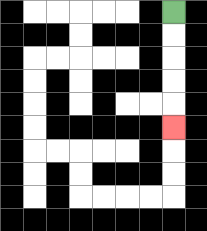{'start': '[7, 0]', 'end': '[7, 5]', 'path_directions': 'D,D,D,D,D', 'path_coordinates': '[[7, 0], [7, 1], [7, 2], [7, 3], [7, 4], [7, 5]]'}